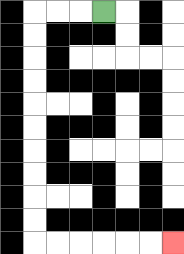{'start': '[4, 0]', 'end': '[7, 10]', 'path_directions': 'L,L,L,D,D,D,D,D,D,D,D,D,D,R,R,R,R,R,R', 'path_coordinates': '[[4, 0], [3, 0], [2, 0], [1, 0], [1, 1], [1, 2], [1, 3], [1, 4], [1, 5], [1, 6], [1, 7], [1, 8], [1, 9], [1, 10], [2, 10], [3, 10], [4, 10], [5, 10], [6, 10], [7, 10]]'}